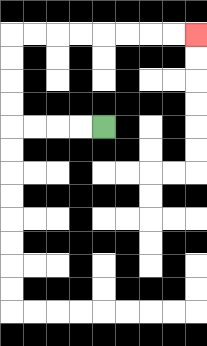{'start': '[4, 5]', 'end': '[8, 1]', 'path_directions': 'L,L,L,L,U,U,U,U,R,R,R,R,R,R,R,R', 'path_coordinates': '[[4, 5], [3, 5], [2, 5], [1, 5], [0, 5], [0, 4], [0, 3], [0, 2], [0, 1], [1, 1], [2, 1], [3, 1], [4, 1], [5, 1], [6, 1], [7, 1], [8, 1]]'}